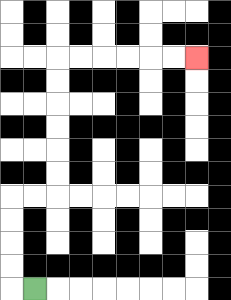{'start': '[1, 12]', 'end': '[8, 2]', 'path_directions': 'L,U,U,U,U,R,R,U,U,U,U,U,U,R,R,R,R,R,R', 'path_coordinates': '[[1, 12], [0, 12], [0, 11], [0, 10], [0, 9], [0, 8], [1, 8], [2, 8], [2, 7], [2, 6], [2, 5], [2, 4], [2, 3], [2, 2], [3, 2], [4, 2], [5, 2], [6, 2], [7, 2], [8, 2]]'}